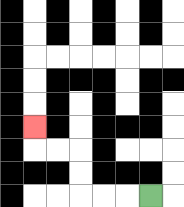{'start': '[6, 8]', 'end': '[1, 5]', 'path_directions': 'L,L,L,U,U,L,L,U', 'path_coordinates': '[[6, 8], [5, 8], [4, 8], [3, 8], [3, 7], [3, 6], [2, 6], [1, 6], [1, 5]]'}